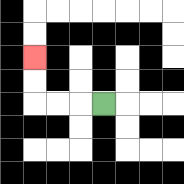{'start': '[4, 4]', 'end': '[1, 2]', 'path_directions': 'L,L,L,U,U', 'path_coordinates': '[[4, 4], [3, 4], [2, 4], [1, 4], [1, 3], [1, 2]]'}